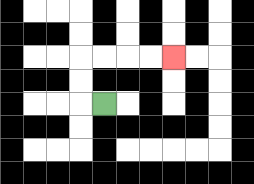{'start': '[4, 4]', 'end': '[7, 2]', 'path_directions': 'L,U,U,R,R,R,R', 'path_coordinates': '[[4, 4], [3, 4], [3, 3], [3, 2], [4, 2], [5, 2], [6, 2], [7, 2]]'}